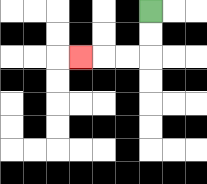{'start': '[6, 0]', 'end': '[3, 2]', 'path_directions': 'D,D,L,L,L', 'path_coordinates': '[[6, 0], [6, 1], [6, 2], [5, 2], [4, 2], [3, 2]]'}